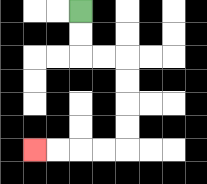{'start': '[3, 0]', 'end': '[1, 6]', 'path_directions': 'D,D,R,R,D,D,D,D,L,L,L,L', 'path_coordinates': '[[3, 0], [3, 1], [3, 2], [4, 2], [5, 2], [5, 3], [5, 4], [5, 5], [5, 6], [4, 6], [3, 6], [2, 6], [1, 6]]'}